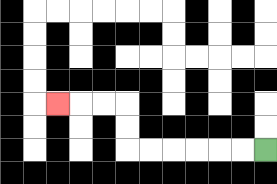{'start': '[11, 6]', 'end': '[2, 4]', 'path_directions': 'L,L,L,L,L,L,U,U,L,L,L', 'path_coordinates': '[[11, 6], [10, 6], [9, 6], [8, 6], [7, 6], [6, 6], [5, 6], [5, 5], [5, 4], [4, 4], [3, 4], [2, 4]]'}